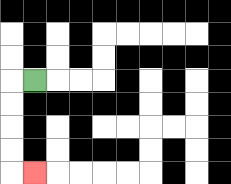{'start': '[1, 3]', 'end': '[1, 7]', 'path_directions': 'L,D,D,D,D,R', 'path_coordinates': '[[1, 3], [0, 3], [0, 4], [0, 5], [0, 6], [0, 7], [1, 7]]'}